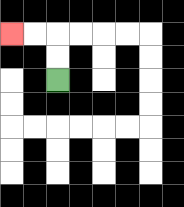{'start': '[2, 3]', 'end': '[0, 1]', 'path_directions': 'U,U,L,L', 'path_coordinates': '[[2, 3], [2, 2], [2, 1], [1, 1], [0, 1]]'}